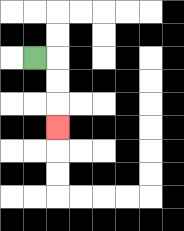{'start': '[1, 2]', 'end': '[2, 5]', 'path_directions': 'R,D,D,D', 'path_coordinates': '[[1, 2], [2, 2], [2, 3], [2, 4], [2, 5]]'}